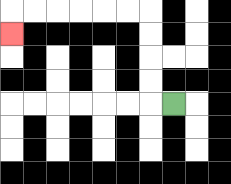{'start': '[7, 4]', 'end': '[0, 1]', 'path_directions': 'L,U,U,U,U,L,L,L,L,L,L,D', 'path_coordinates': '[[7, 4], [6, 4], [6, 3], [6, 2], [6, 1], [6, 0], [5, 0], [4, 0], [3, 0], [2, 0], [1, 0], [0, 0], [0, 1]]'}